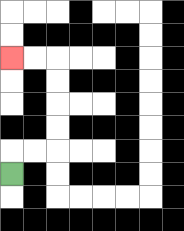{'start': '[0, 7]', 'end': '[0, 2]', 'path_directions': 'U,R,R,U,U,U,U,L,L', 'path_coordinates': '[[0, 7], [0, 6], [1, 6], [2, 6], [2, 5], [2, 4], [2, 3], [2, 2], [1, 2], [0, 2]]'}